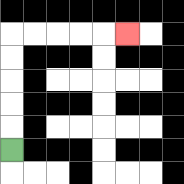{'start': '[0, 6]', 'end': '[5, 1]', 'path_directions': 'U,U,U,U,U,R,R,R,R,R', 'path_coordinates': '[[0, 6], [0, 5], [0, 4], [0, 3], [0, 2], [0, 1], [1, 1], [2, 1], [3, 1], [4, 1], [5, 1]]'}